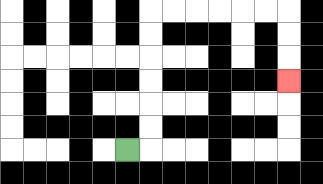{'start': '[5, 6]', 'end': '[12, 3]', 'path_directions': 'R,U,U,U,U,U,U,R,R,R,R,R,R,D,D,D', 'path_coordinates': '[[5, 6], [6, 6], [6, 5], [6, 4], [6, 3], [6, 2], [6, 1], [6, 0], [7, 0], [8, 0], [9, 0], [10, 0], [11, 0], [12, 0], [12, 1], [12, 2], [12, 3]]'}